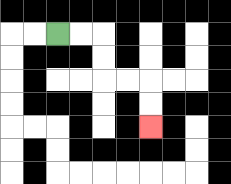{'start': '[2, 1]', 'end': '[6, 5]', 'path_directions': 'R,R,D,D,R,R,D,D', 'path_coordinates': '[[2, 1], [3, 1], [4, 1], [4, 2], [4, 3], [5, 3], [6, 3], [6, 4], [6, 5]]'}